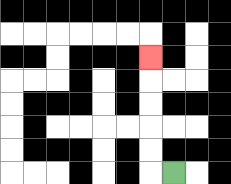{'start': '[7, 7]', 'end': '[6, 2]', 'path_directions': 'L,U,U,U,U,U', 'path_coordinates': '[[7, 7], [6, 7], [6, 6], [6, 5], [6, 4], [6, 3], [6, 2]]'}